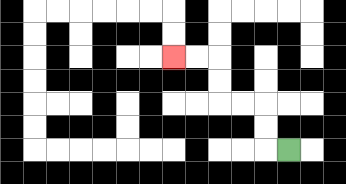{'start': '[12, 6]', 'end': '[7, 2]', 'path_directions': 'L,U,U,L,L,U,U,L,L', 'path_coordinates': '[[12, 6], [11, 6], [11, 5], [11, 4], [10, 4], [9, 4], [9, 3], [9, 2], [8, 2], [7, 2]]'}